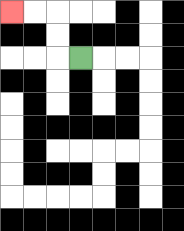{'start': '[3, 2]', 'end': '[0, 0]', 'path_directions': 'L,U,U,L,L', 'path_coordinates': '[[3, 2], [2, 2], [2, 1], [2, 0], [1, 0], [0, 0]]'}